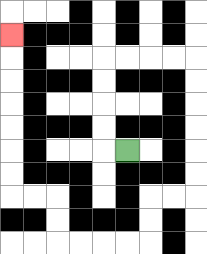{'start': '[5, 6]', 'end': '[0, 1]', 'path_directions': 'L,U,U,U,U,R,R,R,R,D,D,D,D,D,D,L,L,D,D,L,L,L,L,U,U,L,L,U,U,U,U,U,U,U', 'path_coordinates': '[[5, 6], [4, 6], [4, 5], [4, 4], [4, 3], [4, 2], [5, 2], [6, 2], [7, 2], [8, 2], [8, 3], [8, 4], [8, 5], [8, 6], [8, 7], [8, 8], [7, 8], [6, 8], [6, 9], [6, 10], [5, 10], [4, 10], [3, 10], [2, 10], [2, 9], [2, 8], [1, 8], [0, 8], [0, 7], [0, 6], [0, 5], [0, 4], [0, 3], [0, 2], [0, 1]]'}